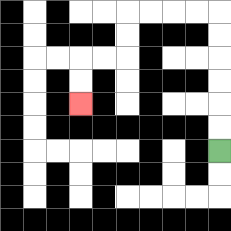{'start': '[9, 6]', 'end': '[3, 4]', 'path_directions': 'U,U,U,U,U,U,L,L,L,L,D,D,L,L,D,D', 'path_coordinates': '[[9, 6], [9, 5], [9, 4], [9, 3], [9, 2], [9, 1], [9, 0], [8, 0], [7, 0], [6, 0], [5, 0], [5, 1], [5, 2], [4, 2], [3, 2], [3, 3], [3, 4]]'}